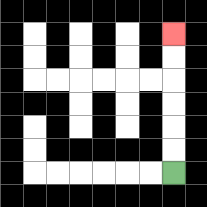{'start': '[7, 7]', 'end': '[7, 1]', 'path_directions': 'U,U,U,U,U,U', 'path_coordinates': '[[7, 7], [7, 6], [7, 5], [7, 4], [7, 3], [7, 2], [7, 1]]'}